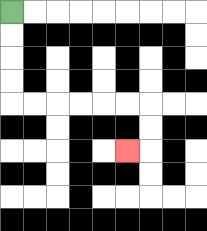{'start': '[0, 0]', 'end': '[5, 6]', 'path_directions': 'D,D,D,D,R,R,R,R,R,R,D,D,L', 'path_coordinates': '[[0, 0], [0, 1], [0, 2], [0, 3], [0, 4], [1, 4], [2, 4], [3, 4], [4, 4], [5, 4], [6, 4], [6, 5], [6, 6], [5, 6]]'}